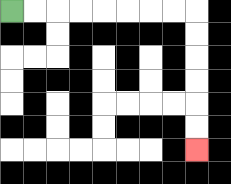{'start': '[0, 0]', 'end': '[8, 6]', 'path_directions': 'R,R,R,R,R,R,R,R,D,D,D,D,D,D', 'path_coordinates': '[[0, 0], [1, 0], [2, 0], [3, 0], [4, 0], [5, 0], [6, 0], [7, 0], [8, 0], [8, 1], [8, 2], [8, 3], [8, 4], [8, 5], [8, 6]]'}